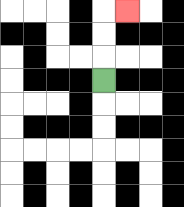{'start': '[4, 3]', 'end': '[5, 0]', 'path_directions': 'U,U,U,R', 'path_coordinates': '[[4, 3], [4, 2], [4, 1], [4, 0], [5, 0]]'}